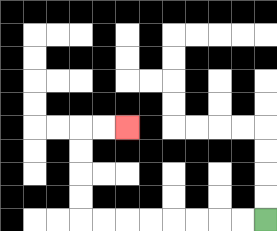{'start': '[11, 9]', 'end': '[5, 5]', 'path_directions': 'L,L,L,L,L,L,L,L,U,U,U,U,R,R', 'path_coordinates': '[[11, 9], [10, 9], [9, 9], [8, 9], [7, 9], [6, 9], [5, 9], [4, 9], [3, 9], [3, 8], [3, 7], [3, 6], [3, 5], [4, 5], [5, 5]]'}